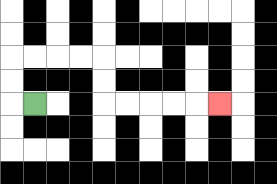{'start': '[1, 4]', 'end': '[9, 4]', 'path_directions': 'L,U,U,R,R,R,R,D,D,R,R,R,R,R', 'path_coordinates': '[[1, 4], [0, 4], [0, 3], [0, 2], [1, 2], [2, 2], [3, 2], [4, 2], [4, 3], [4, 4], [5, 4], [6, 4], [7, 4], [8, 4], [9, 4]]'}